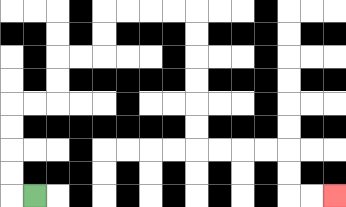{'start': '[1, 8]', 'end': '[14, 8]', 'path_directions': 'L,U,U,U,U,R,R,U,U,R,R,U,U,R,R,R,R,D,D,D,D,D,D,R,R,R,R,D,D,R,R', 'path_coordinates': '[[1, 8], [0, 8], [0, 7], [0, 6], [0, 5], [0, 4], [1, 4], [2, 4], [2, 3], [2, 2], [3, 2], [4, 2], [4, 1], [4, 0], [5, 0], [6, 0], [7, 0], [8, 0], [8, 1], [8, 2], [8, 3], [8, 4], [8, 5], [8, 6], [9, 6], [10, 6], [11, 6], [12, 6], [12, 7], [12, 8], [13, 8], [14, 8]]'}